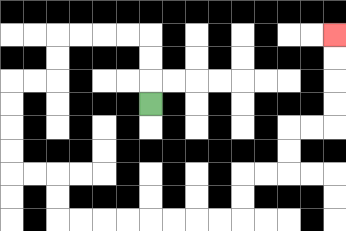{'start': '[6, 4]', 'end': '[14, 1]', 'path_directions': 'U,U,U,L,L,L,L,D,D,L,L,D,D,D,D,R,R,D,D,R,R,R,R,R,R,R,R,U,U,R,R,U,U,R,R,U,U,U,U', 'path_coordinates': '[[6, 4], [6, 3], [6, 2], [6, 1], [5, 1], [4, 1], [3, 1], [2, 1], [2, 2], [2, 3], [1, 3], [0, 3], [0, 4], [0, 5], [0, 6], [0, 7], [1, 7], [2, 7], [2, 8], [2, 9], [3, 9], [4, 9], [5, 9], [6, 9], [7, 9], [8, 9], [9, 9], [10, 9], [10, 8], [10, 7], [11, 7], [12, 7], [12, 6], [12, 5], [13, 5], [14, 5], [14, 4], [14, 3], [14, 2], [14, 1]]'}